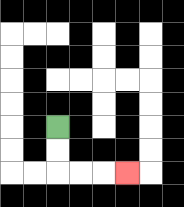{'start': '[2, 5]', 'end': '[5, 7]', 'path_directions': 'D,D,R,R,R', 'path_coordinates': '[[2, 5], [2, 6], [2, 7], [3, 7], [4, 7], [5, 7]]'}